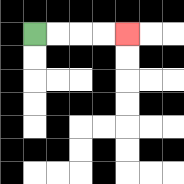{'start': '[1, 1]', 'end': '[5, 1]', 'path_directions': 'R,R,R,R', 'path_coordinates': '[[1, 1], [2, 1], [3, 1], [4, 1], [5, 1]]'}